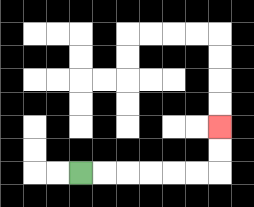{'start': '[3, 7]', 'end': '[9, 5]', 'path_directions': 'R,R,R,R,R,R,U,U', 'path_coordinates': '[[3, 7], [4, 7], [5, 7], [6, 7], [7, 7], [8, 7], [9, 7], [9, 6], [9, 5]]'}